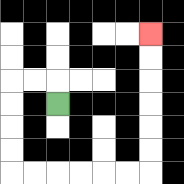{'start': '[2, 4]', 'end': '[6, 1]', 'path_directions': 'U,L,L,D,D,D,D,R,R,R,R,R,R,U,U,U,U,U,U', 'path_coordinates': '[[2, 4], [2, 3], [1, 3], [0, 3], [0, 4], [0, 5], [0, 6], [0, 7], [1, 7], [2, 7], [3, 7], [4, 7], [5, 7], [6, 7], [6, 6], [6, 5], [6, 4], [6, 3], [6, 2], [6, 1]]'}